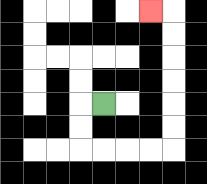{'start': '[4, 4]', 'end': '[6, 0]', 'path_directions': 'L,D,D,R,R,R,R,U,U,U,U,U,U,L', 'path_coordinates': '[[4, 4], [3, 4], [3, 5], [3, 6], [4, 6], [5, 6], [6, 6], [7, 6], [7, 5], [7, 4], [7, 3], [7, 2], [7, 1], [7, 0], [6, 0]]'}